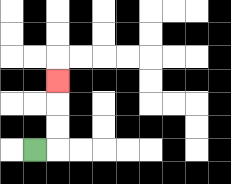{'start': '[1, 6]', 'end': '[2, 3]', 'path_directions': 'R,U,U,U', 'path_coordinates': '[[1, 6], [2, 6], [2, 5], [2, 4], [2, 3]]'}